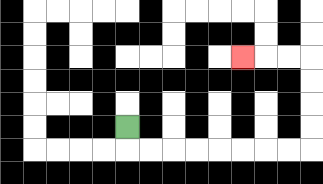{'start': '[5, 5]', 'end': '[10, 2]', 'path_directions': 'D,R,R,R,R,R,R,R,R,U,U,U,U,L,L,L', 'path_coordinates': '[[5, 5], [5, 6], [6, 6], [7, 6], [8, 6], [9, 6], [10, 6], [11, 6], [12, 6], [13, 6], [13, 5], [13, 4], [13, 3], [13, 2], [12, 2], [11, 2], [10, 2]]'}